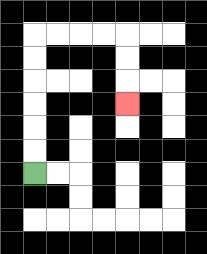{'start': '[1, 7]', 'end': '[5, 4]', 'path_directions': 'U,U,U,U,U,U,R,R,R,R,D,D,D', 'path_coordinates': '[[1, 7], [1, 6], [1, 5], [1, 4], [1, 3], [1, 2], [1, 1], [2, 1], [3, 1], [4, 1], [5, 1], [5, 2], [5, 3], [5, 4]]'}